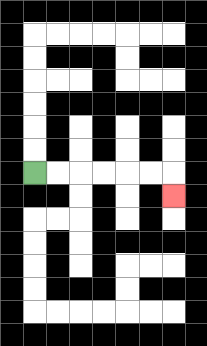{'start': '[1, 7]', 'end': '[7, 8]', 'path_directions': 'R,R,R,R,R,R,D', 'path_coordinates': '[[1, 7], [2, 7], [3, 7], [4, 7], [5, 7], [6, 7], [7, 7], [7, 8]]'}